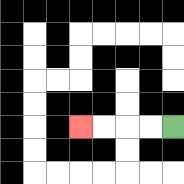{'start': '[7, 5]', 'end': '[3, 5]', 'path_directions': 'L,L,L,L', 'path_coordinates': '[[7, 5], [6, 5], [5, 5], [4, 5], [3, 5]]'}